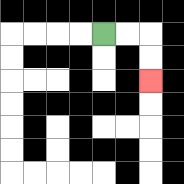{'start': '[4, 1]', 'end': '[6, 3]', 'path_directions': 'R,R,D,D', 'path_coordinates': '[[4, 1], [5, 1], [6, 1], [6, 2], [6, 3]]'}